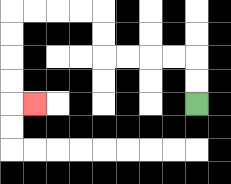{'start': '[8, 4]', 'end': '[1, 4]', 'path_directions': 'U,U,L,L,L,L,U,U,L,L,L,L,D,D,D,D,R', 'path_coordinates': '[[8, 4], [8, 3], [8, 2], [7, 2], [6, 2], [5, 2], [4, 2], [4, 1], [4, 0], [3, 0], [2, 0], [1, 0], [0, 0], [0, 1], [0, 2], [0, 3], [0, 4], [1, 4]]'}